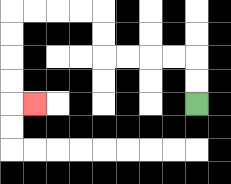{'start': '[8, 4]', 'end': '[1, 4]', 'path_directions': 'U,U,L,L,L,L,U,U,L,L,L,L,D,D,D,D,R', 'path_coordinates': '[[8, 4], [8, 3], [8, 2], [7, 2], [6, 2], [5, 2], [4, 2], [4, 1], [4, 0], [3, 0], [2, 0], [1, 0], [0, 0], [0, 1], [0, 2], [0, 3], [0, 4], [1, 4]]'}